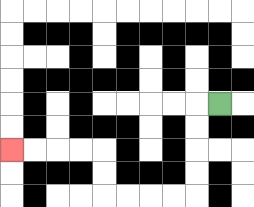{'start': '[9, 4]', 'end': '[0, 6]', 'path_directions': 'L,D,D,D,D,L,L,L,L,U,U,L,L,L,L', 'path_coordinates': '[[9, 4], [8, 4], [8, 5], [8, 6], [8, 7], [8, 8], [7, 8], [6, 8], [5, 8], [4, 8], [4, 7], [4, 6], [3, 6], [2, 6], [1, 6], [0, 6]]'}